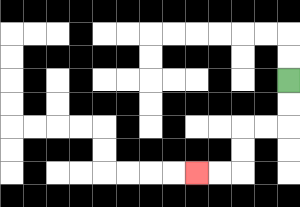{'start': '[12, 3]', 'end': '[8, 7]', 'path_directions': 'D,D,L,L,D,D,L,L', 'path_coordinates': '[[12, 3], [12, 4], [12, 5], [11, 5], [10, 5], [10, 6], [10, 7], [9, 7], [8, 7]]'}